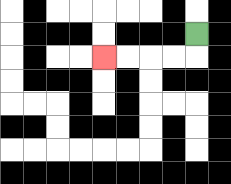{'start': '[8, 1]', 'end': '[4, 2]', 'path_directions': 'D,L,L,L,L', 'path_coordinates': '[[8, 1], [8, 2], [7, 2], [6, 2], [5, 2], [4, 2]]'}